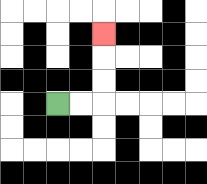{'start': '[2, 4]', 'end': '[4, 1]', 'path_directions': 'R,R,U,U,U', 'path_coordinates': '[[2, 4], [3, 4], [4, 4], [4, 3], [4, 2], [4, 1]]'}